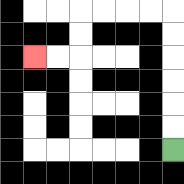{'start': '[7, 6]', 'end': '[1, 2]', 'path_directions': 'U,U,U,U,U,U,L,L,L,L,D,D,L,L', 'path_coordinates': '[[7, 6], [7, 5], [7, 4], [7, 3], [7, 2], [7, 1], [7, 0], [6, 0], [5, 0], [4, 0], [3, 0], [3, 1], [3, 2], [2, 2], [1, 2]]'}